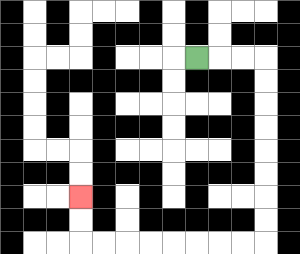{'start': '[8, 2]', 'end': '[3, 8]', 'path_directions': 'R,R,R,D,D,D,D,D,D,D,D,L,L,L,L,L,L,L,L,U,U', 'path_coordinates': '[[8, 2], [9, 2], [10, 2], [11, 2], [11, 3], [11, 4], [11, 5], [11, 6], [11, 7], [11, 8], [11, 9], [11, 10], [10, 10], [9, 10], [8, 10], [7, 10], [6, 10], [5, 10], [4, 10], [3, 10], [3, 9], [3, 8]]'}